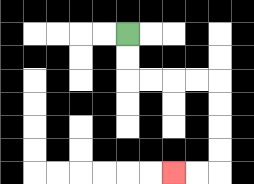{'start': '[5, 1]', 'end': '[7, 7]', 'path_directions': 'D,D,R,R,R,R,D,D,D,D,L,L', 'path_coordinates': '[[5, 1], [5, 2], [5, 3], [6, 3], [7, 3], [8, 3], [9, 3], [9, 4], [9, 5], [9, 6], [9, 7], [8, 7], [7, 7]]'}